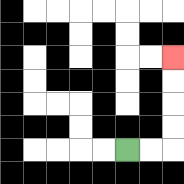{'start': '[5, 6]', 'end': '[7, 2]', 'path_directions': 'R,R,U,U,U,U', 'path_coordinates': '[[5, 6], [6, 6], [7, 6], [7, 5], [7, 4], [7, 3], [7, 2]]'}